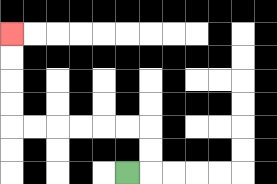{'start': '[5, 7]', 'end': '[0, 1]', 'path_directions': 'R,U,U,L,L,L,L,L,L,U,U,U,U', 'path_coordinates': '[[5, 7], [6, 7], [6, 6], [6, 5], [5, 5], [4, 5], [3, 5], [2, 5], [1, 5], [0, 5], [0, 4], [0, 3], [0, 2], [0, 1]]'}